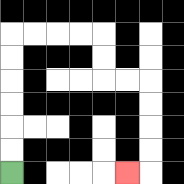{'start': '[0, 7]', 'end': '[5, 7]', 'path_directions': 'U,U,U,U,U,U,R,R,R,R,D,D,R,R,D,D,D,D,L', 'path_coordinates': '[[0, 7], [0, 6], [0, 5], [0, 4], [0, 3], [0, 2], [0, 1], [1, 1], [2, 1], [3, 1], [4, 1], [4, 2], [4, 3], [5, 3], [6, 3], [6, 4], [6, 5], [6, 6], [6, 7], [5, 7]]'}